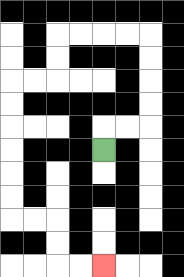{'start': '[4, 6]', 'end': '[4, 11]', 'path_directions': 'U,R,R,U,U,U,U,L,L,L,L,D,D,L,L,D,D,D,D,D,D,R,R,D,D,R,R', 'path_coordinates': '[[4, 6], [4, 5], [5, 5], [6, 5], [6, 4], [6, 3], [6, 2], [6, 1], [5, 1], [4, 1], [3, 1], [2, 1], [2, 2], [2, 3], [1, 3], [0, 3], [0, 4], [0, 5], [0, 6], [0, 7], [0, 8], [0, 9], [1, 9], [2, 9], [2, 10], [2, 11], [3, 11], [4, 11]]'}